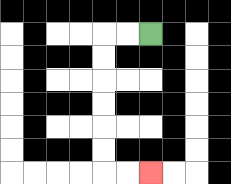{'start': '[6, 1]', 'end': '[6, 7]', 'path_directions': 'L,L,D,D,D,D,D,D,R,R', 'path_coordinates': '[[6, 1], [5, 1], [4, 1], [4, 2], [4, 3], [4, 4], [4, 5], [4, 6], [4, 7], [5, 7], [6, 7]]'}